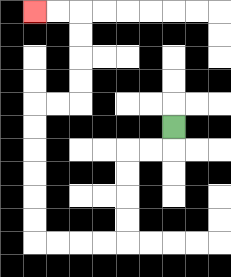{'start': '[7, 5]', 'end': '[1, 0]', 'path_directions': 'D,L,L,D,D,D,D,L,L,L,L,U,U,U,U,U,U,R,R,U,U,U,U,L,L', 'path_coordinates': '[[7, 5], [7, 6], [6, 6], [5, 6], [5, 7], [5, 8], [5, 9], [5, 10], [4, 10], [3, 10], [2, 10], [1, 10], [1, 9], [1, 8], [1, 7], [1, 6], [1, 5], [1, 4], [2, 4], [3, 4], [3, 3], [3, 2], [3, 1], [3, 0], [2, 0], [1, 0]]'}